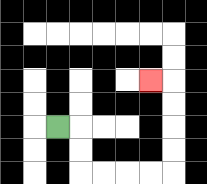{'start': '[2, 5]', 'end': '[6, 3]', 'path_directions': 'R,D,D,R,R,R,R,U,U,U,U,L', 'path_coordinates': '[[2, 5], [3, 5], [3, 6], [3, 7], [4, 7], [5, 7], [6, 7], [7, 7], [7, 6], [7, 5], [7, 4], [7, 3], [6, 3]]'}